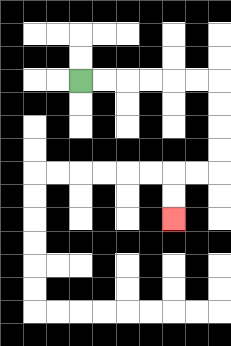{'start': '[3, 3]', 'end': '[7, 9]', 'path_directions': 'R,R,R,R,R,R,D,D,D,D,L,L,D,D', 'path_coordinates': '[[3, 3], [4, 3], [5, 3], [6, 3], [7, 3], [8, 3], [9, 3], [9, 4], [9, 5], [9, 6], [9, 7], [8, 7], [7, 7], [7, 8], [7, 9]]'}